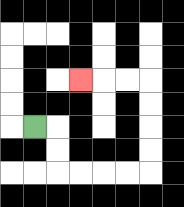{'start': '[1, 5]', 'end': '[3, 3]', 'path_directions': 'R,D,D,R,R,R,R,U,U,U,U,L,L,L', 'path_coordinates': '[[1, 5], [2, 5], [2, 6], [2, 7], [3, 7], [4, 7], [5, 7], [6, 7], [6, 6], [6, 5], [6, 4], [6, 3], [5, 3], [4, 3], [3, 3]]'}